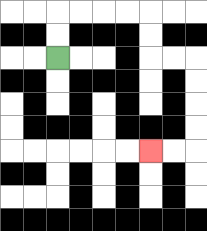{'start': '[2, 2]', 'end': '[6, 6]', 'path_directions': 'U,U,R,R,R,R,D,D,R,R,D,D,D,D,L,L', 'path_coordinates': '[[2, 2], [2, 1], [2, 0], [3, 0], [4, 0], [5, 0], [6, 0], [6, 1], [6, 2], [7, 2], [8, 2], [8, 3], [8, 4], [8, 5], [8, 6], [7, 6], [6, 6]]'}